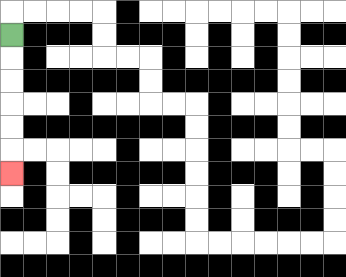{'start': '[0, 1]', 'end': '[0, 7]', 'path_directions': 'D,D,D,D,D,D', 'path_coordinates': '[[0, 1], [0, 2], [0, 3], [0, 4], [0, 5], [0, 6], [0, 7]]'}